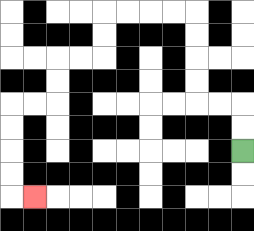{'start': '[10, 6]', 'end': '[1, 8]', 'path_directions': 'U,U,L,L,U,U,U,U,L,L,L,L,D,D,L,L,D,D,L,L,D,D,D,D,R', 'path_coordinates': '[[10, 6], [10, 5], [10, 4], [9, 4], [8, 4], [8, 3], [8, 2], [8, 1], [8, 0], [7, 0], [6, 0], [5, 0], [4, 0], [4, 1], [4, 2], [3, 2], [2, 2], [2, 3], [2, 4], [1, 4], [0, 4], [0, 5], [0, 6], [0, 7], [0, 8], [1, 8]]'}